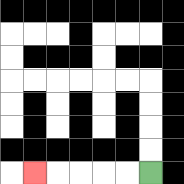{'start': '[6, 7]', 'end': '[1, 7]', 'path_directions': 'L,L,L,L,L', 'path_coordinates': '[[6, 7], [5, 7], [4, 7], [3, 7], [2, 7], [1, 7]]'}